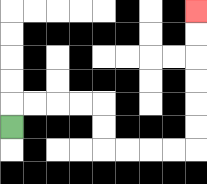{'start': '[0, 5]', 'end': '[8, 0]', 'path_directions': 'U,R,R,R,R,D,D,R,R,R,R,U,U,U,U,U,U', 'path_coordinates': '[[0, 5], [0, 4], [1, 4], [2, 4], [3, 4], [4, 4], [4, 5], [4, 6], [5, 6], [6, 6], [7, 6], [8, 6], [8, 5], [8, 4], [8, 3], [8, 2], [8, 1], [8, 0]]'}